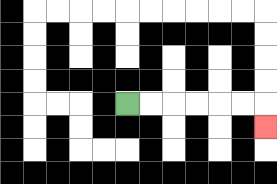{'start': '[5, 4]', 'end': '[11, 5]', 'path_directions': 'R,R,R,R,R,R,D', 'path_coordinates': '[[5, 4], [6, 4], [7, 4], [8, 4], [9, 4], [10, 4], [11, 4], [11, 5]]'}